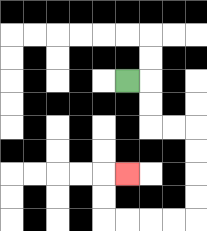{'start': '[5, 3]', 'end': '[5, 7]', 'path_directions': 'R,D,D,R,R,D,D,D,D,L,L,L,L,U,U,R', 'path_coordinates': '[[5, 3], [6, 3], [6, 4], [6, 5], [7, 5], [8, 5], [8, 6], [8, 7], [8, 8], [8, 9], [7, 9], [6, 9], [5, 9], [4, 9], [4, 8], [4, 7], [5, 7]]'}